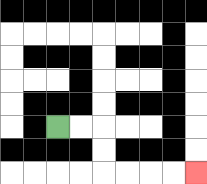{'start': '[2, 5]', 'end': '[8, 7]', 'path_directions': 'R,R,D,D,R,R,R,R', 'path_coordinates': '[[2, 5], [3, 5], [4, 5], [4, 6], [4, 7], [5, 7], [6, 7], [7, 7], [8, 7]]'}